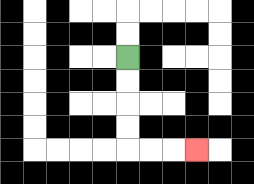{'start': '[5, 2]', 'end': '[8, 6]', 'path_directions': 'D,D,D,D,R,R,R', 'path_coordinates': '[[5, 2], [5, 3], [5, 4], [5, 5], [5, 6], [6, 6], [7, 6], [8, 6]]'}